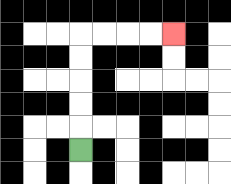{'start': '[3, 6]', 'end': '[7, 1]', 'path_directions': 'U,U,U,U,U,R,R,R,R', 'path_coordinates': '[[3, 6], [3, 5], [3, 4], [3, 3], [3, 2], [3, 1], [4, 1], [5, 1], [6, 1], [7, 1]]'}